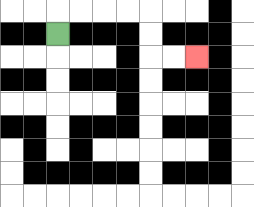{'start': '[2, 1]', 'end': '[8, 2]', 'path_directions': 'U,R,R,R,R,D,D,R,R', 'path_coordinates': '[[2, 1], [2, 0], [3, 0], [4, 0], [5, 0], [6, 0], [6, 1], [6, 2], [7, 2], [8, 2]]'}